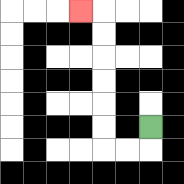{'start': '[6, 5]', 'end': '[3, 0]', 'path_directions': 'D,L,L,U,U,U,U,U,U,L', 'path_coordinates': '[[6, 5], [6, 6], [5, 6], [4, 6], [4, 5], [4, 4], [4, 3], [4, 2], [4, 1], [4, 0], [3, 0]]'}